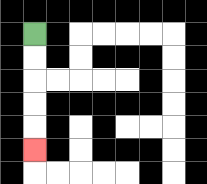{'start': '[1, 1]', 'end': '[1, 6]', 'path_directions': 'D,D,D,D,D', 'path_coordinates': '[[1, 1], [1, 2], [1, 3], [1, 4], [1, 5], [1, 6]]'}